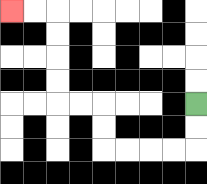{'start': '[8, 4]', 'end': '[0, 0]', 'path_directions': 'D,D,L,L,L,L,U,U,L,L,U,U,U,U,L,L', 'path_coordinates': '[[8, 4], [8, 5], [8, 6], [7, 6], [6, 6], [5, 6], [4, 6], [4, 5], [4, 4], [3, 4], [2, 4], [2, 3], [2, 2], [2, 1], [2, 0], [1, 0], [0, 0]]'}